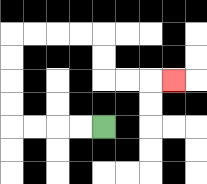{'start': '[4, 5]', 'end': '[7, 3]', 'path_directions': 'L,L,L,L,U,U,U,U,R,R,R,R,D,D,R,R,R', 'path_coordinates': '[[4, 5], [3, 5], [2, 5], [1, 5], [0, 5], [0, 4], [0, 3], [0, 2], [0, 1], [1, 1], [2, 1], [3, 1], [4, 1], [4, 2], [4, 3], [5, 3], [6, 3], [7, 3]]'}